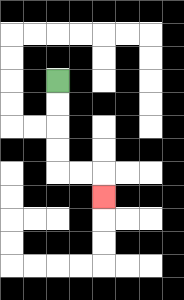{'start': '[2, 3]', 'end': '[4, 8]', 'path_directions': 'D,D,D,D,R,R,D', 'path_coordinates': '[[2, 3], [2, 4], [2, 5], [2, 6], [2, 7], [3, 7], [4, 7], [4, 8]]'}